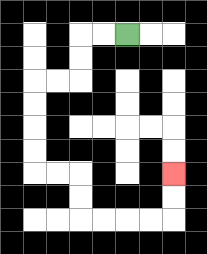{'start': '[5, 1]', 'end': '[7, 7]', 'path_directions': 'L,L,D,D,L,L,D,D,D,D,R,R,D,D,R,R,R,R,U,U', 'path_coordinates': '[[5, 1], [4, 1], [3, 1], [3, 2], [3, 3], [2, 3], [1, 3], [1, 4], [1, 5], [1, 6], [1, 7], [2, 7], [3, 7], [3, 8], [3, 9], [4, 9], [5, 9], [6, 9], [7, 9], [7, 8], [7, 7]]'}